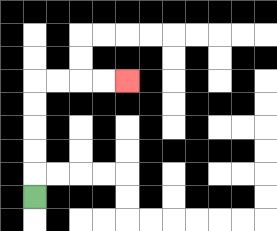{'start': '[1, 8]', 'end': '[5, 3]', 'path_directions': 'U,U,U,U,U,R,R,R,R', 'path_coordinates': '[[1, 8], [1, 7], [1, 6], [1, 5], [1, 4], [1, 3], [2, 3], [3, 3], [4, 3], [5, 3]]'}